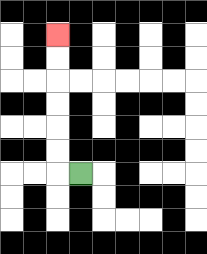{'start': '[3, 7]', 'end': '[2, 1]', 'path_directions': 'L,U,U,U,U,U,U', 'path_coordinates': '[[3, 7], [2, 7], [2, 6], [2, 5], [2, 4], [2, 3], [2, 2], [2, 1]]'}